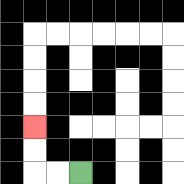{'start': '[3, 7]', 'end': '[1, 5]', 'path_directions': 'L,L,U,U', 'path_coordinates': '[[3, 7], [2, 7], [1, 7], [1, 6], [1, 5]]'}